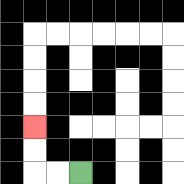{'start': '[3, 7]', 'end': '[1, 5]', 'path_directions': 'L,L,U,U', 'path_coordinates': '[[3, 7], [2, 7], [1, 7], [1, 6], [1, 5]]'}